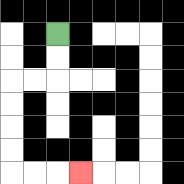{'start': '[2, 1]', 'end': '[3, 7]', 'path_directions': 'D,D,L,L,D,D,D,D,R,R,R', 'path_coordinates': '[[2, 1], [2, 2], [2, 3], [1, 3], [0, 3], [0, 4], [0, 5], [0, 6], [0, 7], [1, 7], [2, 7], [3, 7]]'}